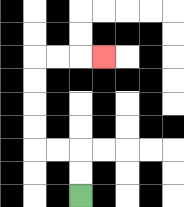{'start': '[3, 8]', 'end': '[4, 2]', 'path_directions': 'U,U,L,L,U,U,U,U,R,R,R', 'path_coordinates': '[[3, 8], [3, 7], [3, 6], [2, 6], [1, 6], [1, 5], [1, 4], [1, 3], [1, 2], [2, 2], [3, 2], [4, 2]]'}